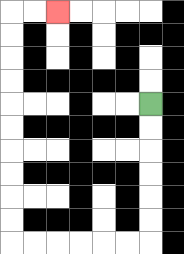{'start': '[6, 4]', 'end': '[2, 0]', 'path_directions': 'D,D,D,D,D,D,L,L,L,L,L,L,U,U,U,U,U,U,U,U,U,U,R,R', 'path_coordinates': '[[6, 4], [6, 5], [6, 6], [6, 7], [6, 8], [6, 9], [6, 10], [5, 10], [4, 10], [3, 10], [2, 10], [1, 10], [0, 10], [0, 9], [0, 8], [0, 7], [0, 6], [0, 5], [0, 4], [0, 3], [0, 2], [0, 1], [0, 0], [1, 0], [2, 0]]'}